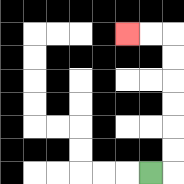{'start': '[6, 7]', 'end': '[5, 1]', 'path_directions': 'R,U,U,U,U,U,U,L,L', 'path_coordinates': '[[6, 7], [7, 7], [7, 6], [7, 5], [7, 4], [7, 3], [7, 2], [7, 1], [6, 1], [5, 1]]'}